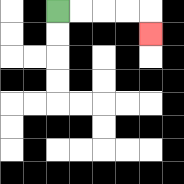{'start': '[2, 0]', 'end': '[6, 1]', 'path_directions': 'R,R,R,R,D', 'path_coordinates': '[[2, 0], [3, 0], [4, 0], [5, 0], [6, 0], [6, 1]]'}